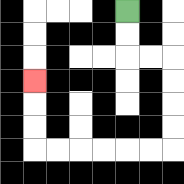{'start': '[5, 0]', 'end': '[1, 3]', 'path_directions': 'D,D,R,R,D,D,D,D,L,L,L,L,L,L,U,U,U', 'path_coordinates': '[[5, 0], [5, 1], [5, 2], [6, 2], [7, 2], [7, 3], [7, 4], [7, 5], [7, 6], [6, 6], [5, 6], [4, 6], [3, 6], [2, 6], [1, 6], [1, 5], [1, 4], [1, 3]]'}